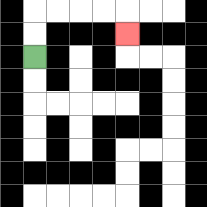{'start': '[1, 2]', 'end': '[5, 1]', 'path_directions': 'U,U,R,R,R,R,D', 'path_coordinates': '[[1, 2], [1, 1], [1, 0], [2, 0], [3, 0], [4, 0], [5, 0], [5, 1]]'}